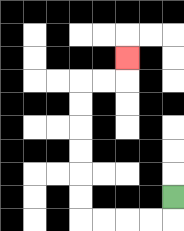{'start': '[7, 8]', 'end': '[5, 2]', 'path_directions': 'D,L,L,L,L,U,U,U,U,U,U,R,R,U', 'path_coordinates': '[[7, 8], [7, 9], [6, 9], [5, 9], [4, 9], [3, 9], [3, 8], [3, 7], [3, 6], [3, 5], [3, 4], [3, 3], [4, 3], [5, 3], [5, 2]]'}